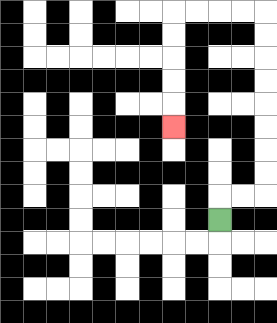{'start': '[9, 9]', 'end': '[7, 5]', 'path_directions': 'U,R,R,U,U,U,U,U,U,U,U,L,L,L,L,D,D,D,D,D', 'path_coordinates': '[[9, 9], [9, 8], [10, 8], [11, 8], [11, 7], [11, 6], [11, 5], [11, 4], [11, 3], [11, 2], [11, 1], [11, 0], [10, 0], [9, 0], [8, 0], [7, 0], [7, 1], [7, 2], [7, 3], [7, 4], [7, 5]]'}